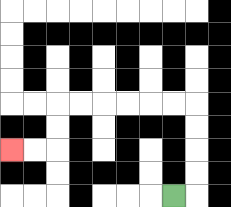{'start': '[7, 8]', 'end': '[0, 6]', 'path_directions': 'R,U,U,U,U,L,L,L,L,L,L,D,D,L,L', 'path_coordinates': '[[7, 8], [8, 8], [8, 7], [8, 6], [8, 5], [8, 4], [7, 4], [6, 4], [5, 4], [4, 4], [3, 4], [2, 4], [2, 5], [2, 6], [1, 6], [0, 6]]'}